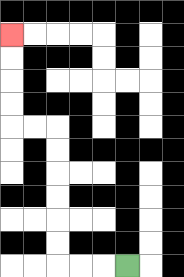{'start': '[5, 11]', 'end': '[0, 1]', 'path_directions': 'L,L,L,U,U,U,U,U,U,L,L,U,U,U,U', 'path_coordinates': '[[5, 11], [4, 11], [3, 11], [2, 11], [2, 10], [2, 9], [2, 8], [2, 7], [2, 6], [2, 5], [1, 5], [0, 5], [0, 4], [0, 3], [0, 2], [0, 1]]'}